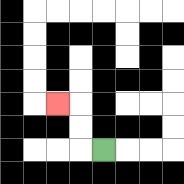{'start': '[4, 6]', 'end': '[2, 4]', 'path_directions': 'L,U,U,L', 'path_coordinates': '[[4, 6], [3, 6], [3, 5], [3, 4], [2, 4]]'}